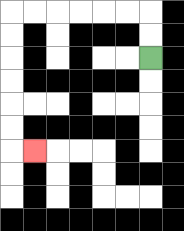{'start': '[6, 2]', 'end': '[1, 6]', 'path_directions': 'U,U,L,L,L,L,L,L,D,D,D,D,D,D,R', 'path_coordinates': '[[6, 2], [6, 1], [6, 0], [5, 0], [4, 0], [3, 0], [2, 0], [1, 0], [0, 0], [0, 1], [0, 2], [0, 3], [0, 4], [0, 5], [0, 6], [1, 6]]'}